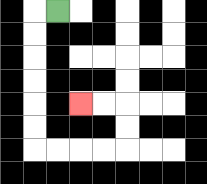{'start': '[2, 0]', 'end': '[3, 4]', 'path_directions': 'L,D,D,D,D,D,D,R,R,R,R,U,U,L,L', 'path_coordinates': '[[2, 0], [1, 0], [1, 1], [1, 2], [1, 3], [1, 4], [1, 5], [1, 6], [2, 6], [3, 6], [4, 6], [5, 6], [5, 5], [5, 4], [4, 4], [3, 4]]'}